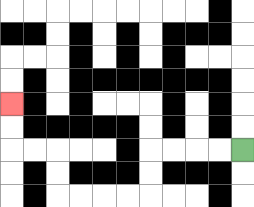{'start': '[10, 6]', 'end': '[0, 4]', 'path_directions': 'L,L,L,L,D,D,L,L,L,L,U,U,L,L,U,U', 'path_coordinates': '[[10, 6], [9, 6], [8, 6], [7, 6], [6, 6], [6, 7], [6, 8], [5, 8], [4, 8], [3, 8], [2, 8], [2, 7], [2, 6], [1, 6], [0, 6], [0, 5], [0, 4]]'}